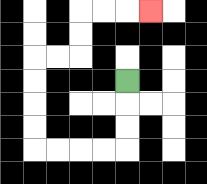{'start': '[5, 3]', 'end': '[6, 0]', 'path_directions': 'D,D,D,L,L,L,L,U,U,U,U,R,R,U,U,R,R,R', 'path_coordinates': '[[5, 3], [5, 4], [5, 5], [5, 6], [4, 6], [3, 6], [2, 6], [1, 6], [1, 5], [1, 4], [1, 3], [1, 2], [2, 2], [3, 2], [3, 1], [3, 0], [4, 0], [5, 0], [6, 0]]'}